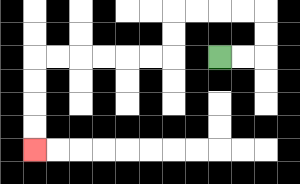{'start': '[9, 2]', 'end': '[1, 6]', 'path_directions': 'R,R,U,U,L,L,L,L,D,D,L,L,L,L,L,L,D,D,D,D', 'path_coordinates': '[[9, 2], [10, 2], [11, 2], [11, 1], [11, 0], [10, 0], [9, 0], [8, 0], [7, 0], [7, 1], [7, 2], [6, 2], [5, 2], [4, 2], [3, 2], [2, 2], [1, 2], [1, 3], [1, 4], [1, 5], [1, 6]]'}